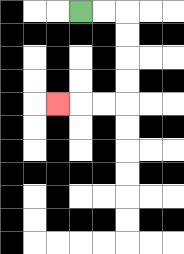{'start': '[3, 0]', 'end': '[2, 4]', 'path_directions': 'R,R,D,D,D,D,L,L,L', 'path_coordinates': '[[3, 0], [4, 0], [5, 0], [5, 1], [5, 2], [5, 3], [5, 4], [4, 4], [3, 4], [2, 4]]'}